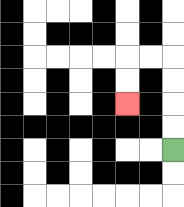{'start': '[7, 6]', 'end': '[5, 4]', 'path_directions': 'U,U,U,U,L,L,D,D', 'path_coordinates': '[[7, 6], [7, 5], [7, 4], [7, 3], [7, 2], [6, 2], [5, 2], [5, 3], [5, 4]]'}